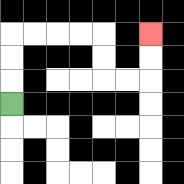{'start': '[0, 4]', 'end': '[6, 1]', 'path_directions': 'U,U,U,R,R,R,R,D,D,R,R,U,U', 'path_coordinates': '[[0, 4], [0, 3], [0, 2], [0, 1], [1, 1], [2, 1], [3, 1], [4, 1], [4, 2], [4, 3], [5, 3], [6, 3], [6, 2], [6, 1]]'}